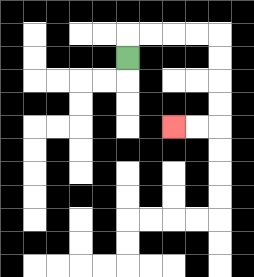{'start': '[5, 2]', 'end': '[7, 5]', 'path_directions': 'U,R,R,R,R,D,D,D,D,L,L', 'path_coordinates': '[[5, 2], [5, 1], [6, 1], [7, 1], [8, 1], [9, 1], [9, 2], [9, 3], [9, 4], [9, 5], [8, 5], [7, 5]]'}